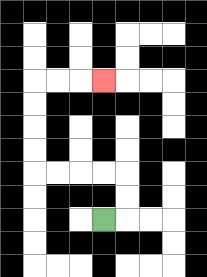{'start': '[4, 9]', 'end': '[4, 3]', 'path_directions': 'R,U,U,L,L,L,L,U,U,U,U,R,R,R', 'path_coordinates': '[[4, 9], [5, 9], [5, 8], [5, 7], [4, 7], [3, 7], [2, 7], [1, 7], [1, 6], [1, 5], [1, 4], [1, 3], [2, 3], [3, 3], [4, 3]]'}